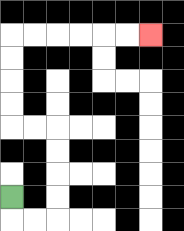{'start': '[0, 8]', 'end': '[6, 1]', 'path_directions': 'D,R,R,U,U,U,U,L,L,U,U,U,U,R,R,R,R,R,R', 'path_coordinates': '[[0, 8], [0, 9], [1, 9], [2, 9], [2, 8], [2, 7], [2, 6], [2, 5], [1, 5], [0, 5], [0, 4], [0, 3], [0, 2], [0, 1], [1, 1], [2, 1], [3, 1], [4, 1], [5, 1], [6, 1]]'}